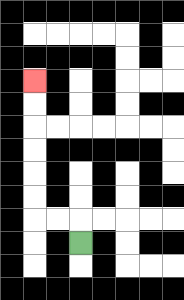{'start': '[3, 10]', 'end': '[1, 3]', 'path_directions': 'U,L,L,U,U,U,U,U,U', 'path_coordinates': '[[3, 10], [3, 9], [2, 9], [1, 9], [1, 8], [1, 7], [1, 6], [1, 5], [1, 4], [1, 3]]'}